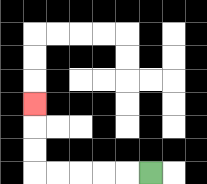{'start': '[6, 7]', 'end': '[1, 4]', 'path_directions': 'L,L,L,L,L,U,U,U', 'path_coordinates': '[[6, 7], [5, 7], [4, 7], [3, 7], [2, 7], [1, 7], [1, 6], [1, 5], [1, 4]]'}